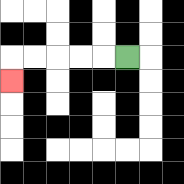{'start': '[5, 2]', 'end': '[0, 3]', 'path_directions': 'L,L,L,L,L,D', 'path_coordinates': '[[5, 2], [4, 2], [3, 2], [2, 2], [1, 2], [0, 2], [0, 3]]'}